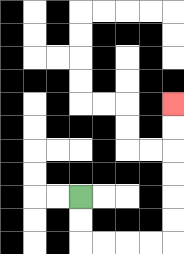{'start': '[3, 8]', 'end': '[7, 4]', 'path_directions': 'D,D,R,R,R,R,U,U,U,U,U,U', 'path_coordinates': '[[3, 8], [3, 9], [3, 10], [4, 10], [5, 10], [6, 10], [7, 10], [7, 9], [7, 8], [7, 7], [7, 6], [7, 5], [7, 4]]'}